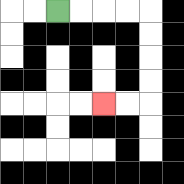{'start': '[2, 0]', 'end': '[4, 4]', 'path_directions': 'R,R,R,R,D,D,D,D,L,L', 'path_coordinates': '[[2, 0], [3, 0], [4, 0], [5, 0], [6, 0], [6, 1], [6, 2], [6, 3], [6, 4], [5, 4], [4, 4]]'}